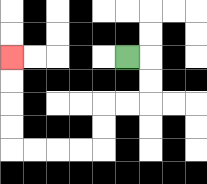{'start': '[5, 2]', 'end': '[0, 2]', 'path_directions': 'R,D,D,L,L,D,D,L,L,L,L,U,U,U,U', 'path_coordinates': '[[5, 2], [6, 2], [6, 3], [6, 4], [5, 4], [4, 4], [4, 5], [4, 6], [3, 6], [2, 6], [1, 6], [0, 6], [0, 5], [0, 4], [0, 3], [0, 2]]'}